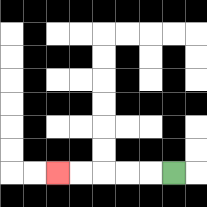{'start': '[7, 7]', 'end': '[2, 7]', 'path_directions': 'L,L,L,L,L', 'path_coordinates': '[[7, 7], [6, 7], [5, 7], [4, 7], [3, 7], [2, 7]]'}